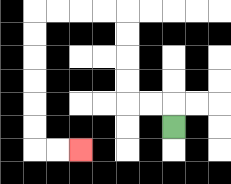{'start': '[7, 5]', 'end': '[3, 6]', 'path_directions': 'U,L,L,U,U,U,U,L,L,L,L,D,D,D,D,D,D,R,R', 'path_coordinates': '[[7, 5], [7, 4], [6, 4], [5, 4], [5, 3], [5, 2], [5, 1], [5, 0], [4, 0], [3, 0], [2, 0], [1, 0], [1, 1], [1, 2], [1, 3], [1, 4], [1, 5], [1, 6], [2, 6], [3, 6]]'}